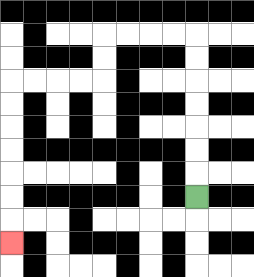{'start': '[8, 8]', 'end': '[0, 10]', 'path_directions': 'U,U,U,U,U,U,U,L,L,L,L,D,D,L,L,L,L,D,D,D,D,D,D,D', 'path_coordinates': '[[8, 8], [8, 7], [8, 6], [8, 5], [8, 4], [8, 3], [8, 2], [8, 1], [7, 1], [6, 1], [5, 1], [4, 1], [4, 2], [4, 3], [3, 3], [2, 3], [1, 3], [0, 3], [0, 4], [0, 5], [0, 6], [0, 7], [0, 8], [0, 9], [0, 10]]'}